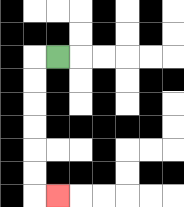{'start': '[2, 2]', 'end': '[2, 8]', 'path_directions': 'L,D,D,D,D,D,D,R', 'path_coordinates': '[[2, 2], [1, 2], [1, 3], [1, 4], [1, 5], [1, 6], [1, 7], [1, 8], [2, 8]]'}